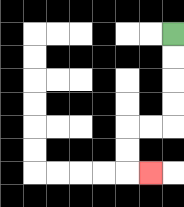{'start': '[7, 1]', 'end': '[6, 7]', 'path_directions': 'D,D,D,D,L,L,D,D,R', 'path_coordinates': '[[7, 1], [7, 2], [7, 3], [7, 4], [7, 5], [6, 5], [5, 5], [5, 6], [5, 7], [6, 7]]'}